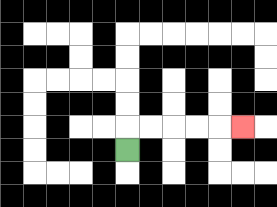{'start': '[5, 6]', 'end': '[10, 5]', 'path_directions': 'U,R,R,R,R,R', 'path_coordinates': '[[5, 6], [5, 5], [6, 5], [7, 5], [8, 5], [9, 5], [10, 5]]'}